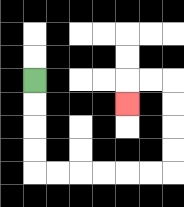{'start': '[1, 3]', 'end': '[5, 4]', 'path_directions': 'D,D,D,D,R,R,R,R,R,R,U,U,U,U,L,L,D', 'path_coordinates': '[[1, 3], [1, 4], [1, 5], [1, 6], [1, 7], [2, 7], [3, 7], [4, 7], [5, 7], [6, 7], [7, 7], [7, 6], [7, 5], [7, 4], [7, 3], [6, 3], [5, 3], [5, 4]]'}